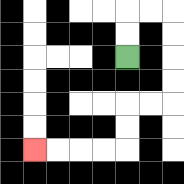{'start': '[5, 2]', 'end': '[1, 6]', 'path_directions': 'U,U,R,R,D,D,D,D,L,L,D,D,L,L,L,L', 'path_coordinates': '[[5, 2], [5, 1], [5, 0], [6, 0], [7, 0], [7, 1], [7, 2], [7, 3], [7, 4], [6, 4], [5, 4], [5, 5], [5, 6], [4, 6], [3, 6], [2, 6], [1, 6]]'}